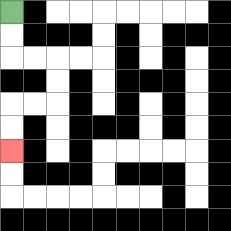{'start': '[0, 0]', 'end': '[0, 6]', 'path_directions': 'D,D,R,R,D,D,L,L,D,D', 'path_coordinates': '[[0, 0], [0, 1], [0, 2], [1, 2], [2, 2], [2, 3], [2, 4], [1, 4], [0, 4], [0, 5], [0, 6]]'}